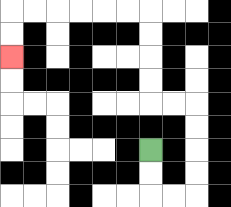{'start': '[6, 6]', 'end': '[0, 2]', 'path_directions': 'D,D,R,R,U,U,U,U,L,L,U,U,U,U,L,L,L,L,L,L,D,D', 'path_coordinates': '[[6, 6], [6, 7], [6, 8], [7, 8], [8, 8], [8, 7], [8, 6], [8, 5], [8, 4], [7, 4], [6, 4], [6, 3], [6, 2], [6, 1], [6, 0], [5, 0], [4, 0], [3, 0], [2, 0], [1, 0], [0, 0], [0, 1], [0, 2]]'}